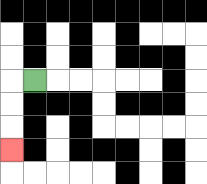{'start': '[1, 3]', 'end': '[0, 6]', 'path_directions': 'L,D,D,D', 'path_coordinates': '[[1, 3], [0, 3], [0, 4], [0, 5], [0, 6]]'}